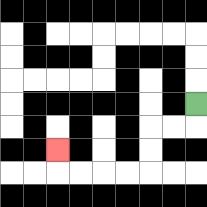{'start': '[8, 4]', 'end': '[2, 6]', 'path_directions': 'D,L,L,D,D,L,L,L,L,U', 'path_coordinates': '[[8, 4], [8, 5], [7, 5], [6, 5], [6, 6], [6, 7], [5, 7], [4, 7], [3, 7], [2, 7], [2, 6]]'}